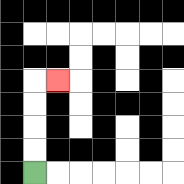{'start': '[1, 7]', 'end': '[2, 3]', 'path_directions': 'U,U,U,U,R', 'path_coordinates': '[[1, 7], [1, 6], [1, 5], [1, 4], [1, 3], [2, 3]]'}